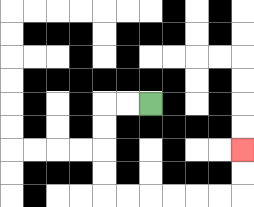{'start': '[6, 4]', 'end': '[10, 6]', 'path_directions': 'L,L,D,D,D,D,R,R,R,R,R,R,U,U', 'path_coordinates': '[[6, 4], [5, 4], [4, 4], [4, 5], [4, 6], [4, 7], [4, 8], [5, 8], [6, 8], [7, 8], [8, 8], [9, 8], [10, 8], [10, 7], [10, 6]]'}